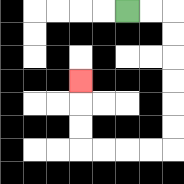{'start': '[5, 0]', 'end': '[3, 3]', 'path_directions': 'R,R,D,D,D,D,D,D,L,L,L,L,U,U,U', 'path_coordinates': '[[5, 0], [6, 0], [7, 0], [7, 1], [7, 2], [7, 3], [7, 4], [7, 5], [7, 6], [6, 6], [5, 6], [4, 6], [3, 6], [3, 5], [3, 4], [3, 3]]'}